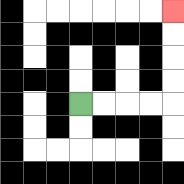{'start': '[3, 4]', 'end': '[7, 0]', 'path_directions': 'R,R,R,R,U,U,U,U', 'path_coordinates': '[[3, 4], [4, 4], [5, 4], [6, 4], [7, 4], [7, 3], [7, 2], [7, 1], [7, 0]]'}